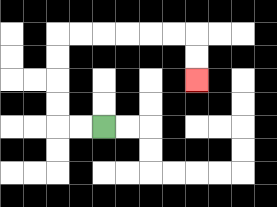{'start': '[4, 5]', 'end': '[8, 3]', 'path_directions': 'L,L,U,U,U,U,R,R,R,R,R,R,D,D', 'path_coordinates': '[[4, 5], [3, 5], [2, 5], [2, 4], [2, 3], [2, 2], [2, 1], [3, 1], [4, 1], [5, 1], [6, 1], [7, 1], [8, 1], [8, 2], [8, 3]]'}